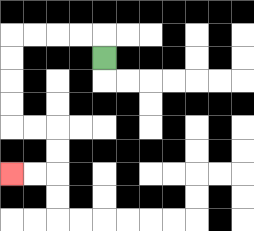{'start': '[4, 2]', 'end': '[0, 7]', 'path_directions': 'U,L,L,L,L,D,D,D,D,R,R,D,D,L,L', 'path_coordinates': '[[4, 2], [4, 1], [3, 1], [2, 1], [1, 1], [0, 1], [0, 2], [0, 3], [0, 4], [0, 5], [1, 5], [2, 5], [2, 6], [2, 7], [1, 7], [0, 7]]'}